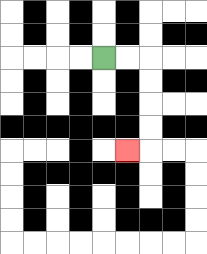{'start': '[4, 2]', 'end': '[5, 6]', 'path_directions': 'R,R,D,D,D,D,L', 'path_coordinates': '[[4, 2], [5, 2], [6, 2], [6, 3], [6, 4], [6, 5], [6, 6], [5, 6]]'}